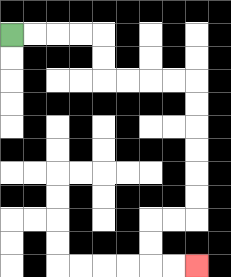{'start': '[0, 1]', 'end': '[8, 11]', 'path_directions': 'R,R,R,R,D,D,R,R,R,R,D,D,D,D,D,D,L,L,D,D,R,R', 'path_coordinates': '[[0, 1], [1, 1], [2, 1], [3, 1], [4, 1], [4, 2], [4, 3], [5, 3], [6, 3], [7, 3], [8, 3], [8, 4], [8, 5], [8, 6], [8, 7], [8, 8], [8, 9], [7, 9], [6, 9], [6, 10], [6, 11], [7, 11], [8, 11]]'}